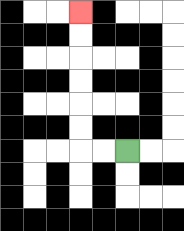{'start': '[5, 6]', 'end': '[3, 0]', 'path_directions': 'L,L,U,U,U,U,U,U', 'path_coordinates': '[[5, 6], [4, 6], [3, 6], [3, 5], [3, 4], [3, 3], [3, 2], [3, 1], [3, 0]]'}